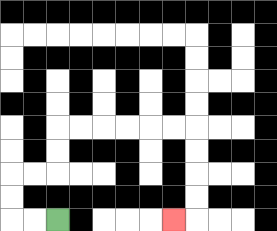{'start': '[2, 9]', 'end': '[7, 9]', 'path_directions': 'L,L,U,U,R,R,U,U,R,R,R,R,R,R,D,D,D,D,L', 'path_coordinates': '[[2, 9], [1, 9], [0, 9], [0, 8], [0, 7], [1, 7], [2, 7], [2, 6], [2, 5], [3, 5], [4, 5], [5, 5], [6, 5], [7, 5], [8, 5], [8, 6], [8, 7], [8, 8], [8, 9], [7, 9]]'}